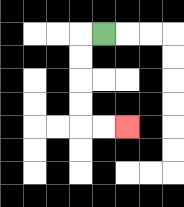{'start': '[4, 1]', 'end': '[5, 5]', 'path_directions': 'L,D,D,D,D,R,R', 'path_coordinates': '[[4, 1], [3, 1], [3, 2], [3, 3], [3, 4], [3, 5], [4, 5], [5, 5]]'}